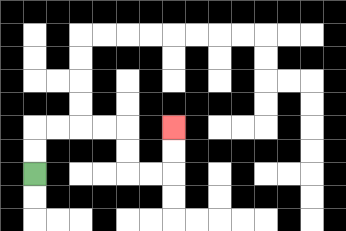{'start': '[1, 7]', 'end': '[7, 5]', 'path_directions': 'U,U,R,R,R,R,D,D,R,R,U,U', 'path_coordinates': '[[1, 7], [1, 6], [1, 5], [2, 5], [3, 5], [4, 5], [5, 5], [5, 6], [5, 7], [6, 7], [7, 7], [7, 6], [7, 5]]'}